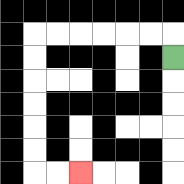{'start': '[7, 2]', 'end': '[3, 7]', 'path_directions': 'U,L,L,L,L,L,L,D,D,D,D,D,D,R,R', 'path_coordinates': '[[7, 2], [7, 1], [6, 1], [5, 1], [4, 1], [3, 1], [2, 1], [1, 1], [1, 2], [1, 3], [1, 4], [1, 5], [1, 6], [1, 7], [2, 7], [3, 7]]'}